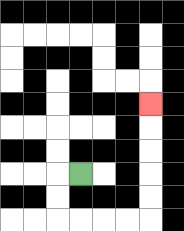{'start': '[3, 7]', 'end': '[6, 4]', 'path_directions': 'L,D,D,R,R,R,R,U,U,U,U,U', 'path_coordinates': '[[3, 7], [2, 7], [2, 8], [2, 9], [3, 9], [4, 9], [5, 9], [6, 9], [6, 8], [6, 7], [6, 6], [6, 5], [6, 4]]'}